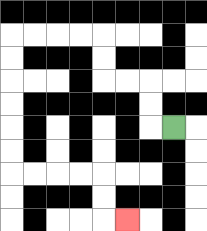{'start': '[7, 5]', 'end': '[5, 9]', 'path_directions': 'L,U,U,L,L,U,U,L,L,L,L,D,D,D,D,D,D,R,R,R,R,D,D,R', 'path_coordinates': '[[7, 5], [6, 5], [6, 4], [6, 3], [5, 3], [4, 3], [4, 2], [4, 1], [3, 1], [2, 1], [1, 1], [0, 1], [0, 2], [0, 3], [0, 4], [0, 5], [0, 6], [0, 7], [1, 7], [2, 7], [3, 7], [4, 7], [4, 8], [4, 9], [5, 9]]'}